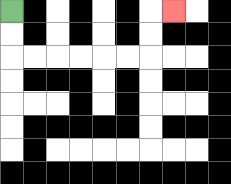{'start': '[0, 0]', 'end': '[7, 0]', 'path_directions': 'D,D,R,R,R,R,R,R,U,U,R', 'path_coordinates': '[[0, 0], [0, 1], [0, 2], [1, 2], [2, 2], [3, 2], [4, 2], [5, 2], [6, 2], [6, 1], [6, 0], [7, 0]]'}